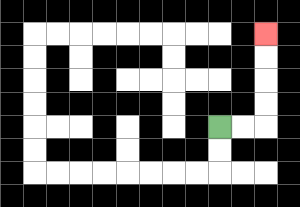{'start': '[9, 5]', 'end': '[11, 1]', 'path_directions': 'R,R,U,U,U,U', 'path_coordinates': '[[9, 5], [10, 5], [11, 5], [11, 4], [11, 3], [11, 2], [11, 1]]'}